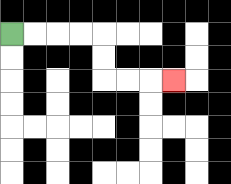{'start': '[0, 1]', 'end': '[7, 3]', 'path_directions': 'R,R,R,R,D,D,R,R,R', 'path_coordinates': '[[0, 1], [1, 1], [2, 1], [3, 1], [4, 1], [4, 2], [4, 3], [5, 3], [6, 3], [7, 3]]'}